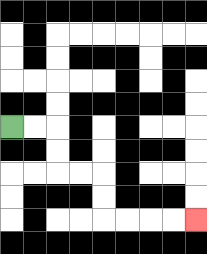{'start': '[0, 5]', 'end': '[8, 9]', 'path_directions': 'R,R,D,D,R,R,D,D,R,R,R,R', 'path_coordinates': '[[0, 5], [1, 5], [2, 5], [2, 6], [2, 7], [3, 7], [4, 7], [4, 8], [4, 9], [5, 9], [6, 9], [7, 9], [8, 9]]'}